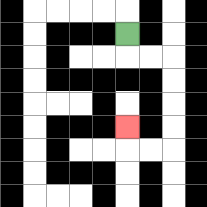{'start': '[5, 1]', 'end': '[5, 5]', 'path_directions': 'D,R,R,D,D,D,D,L,L,U', 'path_coordinates': '[[5, 1], [5, 2], [6, 2], [7, 2], [7, 3], [7, 4], [7, 5], [7, 6], [6, 6], [5, 6], [5, 5]]'}